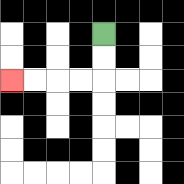{'start': '[4, 1]', 'end': '[0, 3]', 'path_directions': 'D,D,L,L,L,L', 'path_coordinates': '[[4, 1], [4, 2], [4, 3], [3, 3], [2, 3], [1, 3], [0, 3]]'}